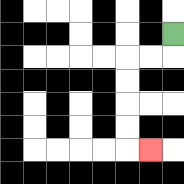{'start': '[7, 1]', 'end': '[6, 6]', 'path_directions': 'D,L,L,D,D,D,D,R', 'path_coordinates': '[[7, 1], [7, 2], [6, 2], [5, 2], [5, 3], [5, 4], [5, 5], [5, 6], [6, 6]]'}